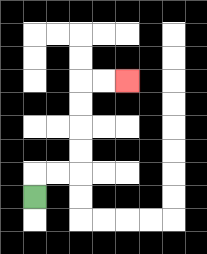{'start': '[1, 8]', 'end': '[5, 3]', 'path_directions': 'U,R,R,U,U,U,U,R,R', 'path_coordinates': '[[1, 8], [1, 7], [2, 7], [3, 7], [3, 6], [3, 5], [3, 4], [3, 3], [4, 3], [5, 3]]'}